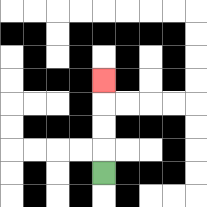{'start': '[4, 7]', 'end': '[4, 3]', 'path_directions': 'U,U,U,U', 'path_coordinates': '[[4, 7], [4, 6], [4, 5], [4, 4], [4, 3]]'}